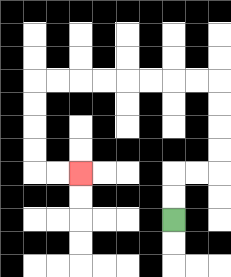{'start': '[7, 9]', 'end': '[3, 7]', 'path_directions': 'U,U,R,R,U,U,U,U,L,L,L,L,L,L,L,L,D,D,D,D,R,R', 'path_coordinates': '[[7, 9], [7, 8], [7, 7], [8, 7], [9, 7], [9, 6], [9, 5], [9, 4], [9, 3], [8, 3], [7, 3], [6, 3], [5, 3], [4, 3], [3, 3], [2, 3], [1, 3], [1, 4], [1, 5], [1, 6], [1, 7], [2, 7], [3, 7]]'}